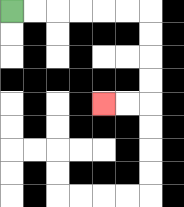{'start': '[0, 0]', 'end': '[4, 4]', 'path_directions': 'R,R,R,R,R,R,D,D,D,D,L,L', 'path_coordinates': '[[0, 0], [1, 0], [2, 0], [3, 0], [4, 0], [5, 0], [6, 0], [6, 1], [6, 2], [6, 3], [6, 4], [5, 4], [4, 4]]'}